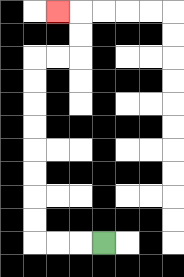{'start': '[4, 10]', 'end': '[2, 0]', 'path_directions': 'L,L,L,U,U,U,U,U,U,U,U,R,R,U,U,L', 'path_coordinates': '[[4, 10], [3, 10], [2, 10], [1, 10], [1, 9], [1, 8], [1, 7], [1, 6], [1, 5], [1, 4], [1, 3], [1, 2], [2, 2], [3, 2], [3, 1], [3, 0], [2, 0]]'}